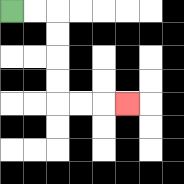{'start': '[0, 0]', 'end': '[5, 4]', 'path_directions': 'R,R,D,D,D,D,R,R,R', 'path_coordinates': '[[0, 0], [1, 0], [2, 0], [2, 1], [2, 2], [2, 3], [2, 4], [3, 4], [4, 4], [5, 4]]'}